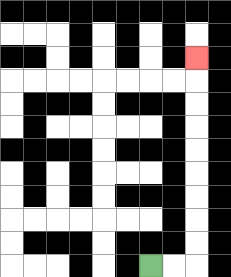{'start': '[6, 11]', 'end': '[8, 2]', 'path_directions': 'R,R,U,U,U,U,U,U,U,U,U', 'path_coordinates': '[[6, 11], [7, 11], [8, 11], [8, 10], [8, 9], [8, 8], [8, 7], [8, 6], [8, 5], [8, 4], [8, 3], [8, 2]]'}